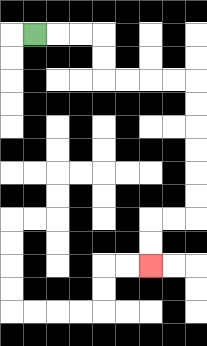{'start': '[1, 1]', 'end': '[6, 11]', 'path_directions': 'R,R,R,D,D,R,R,R,R,D,D,D,D,D,D,L,L,D,D', 'path_coordinates': '[[1, 1], [2, 1], [3, 1], [4, 1], [4, 2], [4, 3], [5, 3], [6, 3], [7, 3], [8, 3], [8, 4], [8, 5], [8, 6], [8, 7], [8, 8], [8, 9], [7, 9], [6, 9], [6, 10], [6, 11]]'}